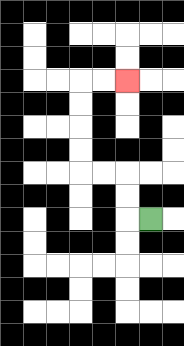{'start': '[6, 9]', 'end': '[5, 3]', 'path_directions': 'L,U,U,L,L,U,U,U,U,R,R', 'path_coordinates': '[[6, 9], [5, 9], [5, 8], [5, 7], [4, 7], [3, 7], [3, 6], [3, 5], [3, 4], [3, 3], [4, 3], [5, 3]]'}